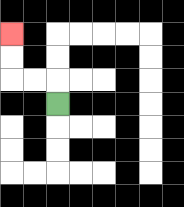{'start': '[2, 4]', 'end': '[0, 1]', 'path_directions': 'U,L,L,U,U', 'path_coordinates': '[[2, 4], [2, 3], [1, 3], [0, 3], [0, 2], [0, 1]]'}